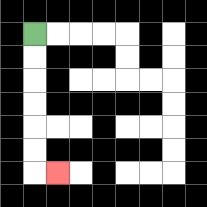{'start': '[1, 1]', 'end': '[2, 7]', 'path_directions': 'D,D,D,D,D,D,R', 'path_coordinates': '[[1, 1], [1, 2], [1, 3], [1, 4], [1, 5], [1, 6], [1, 7], [2, 7]]'}